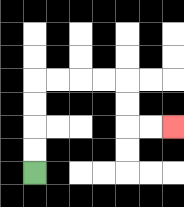{'start': '[1, 7]', 'end': '[7, 5]', 'path_directions': 'U,U,U,U,R,R,R,R,D,D,R,R', 'path_coordinates': '[[1, 7], [1, 6], [1, 5], [1, 4], [1, 3], [2, 3], [3, 3], [4, 3], [5, 3], [5, 4], [5, 5], [6, 5], [7, 5]]'}